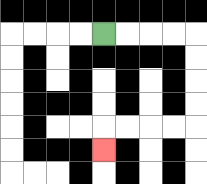{'start': '[4, 1]', 'end': '[4, 6]', 'path_directions': 'R,R,R,R,D,D,D,D,L,L,L,L,D', 'path_coordinates': '[[4, 1], [5, 1], [6, 1], [7, 1], [8, 1], [8, 2], [8, 3], [8, 4], [8, 5], [7, 5], [6, 5], [5, 5], [4, 5], [4, 6]]'}